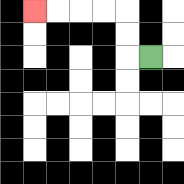{'start': '[6, 2]', 'end': '[1, 0]', 'path_directions': 'L,U,U,L,L,L,L', 'path_coordinates': '[[6, 2], [5, 2], [5, 1], [5, 0], [4, 0], [3, 0], [2, 0], [1, 0]]'}